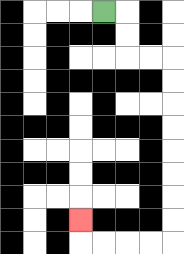{'start': '[4, 0]', 'end': '[3, 9]', 'path_directions': 'R,D,D,R,R,D,D,D,D,D,D,D,D,L,L,L,L,U', 'path_coordinates': '[[4, 0], [5, 0], [5, 1], [5, 2], [6, 2], [7, 2], [7, 3], [7, 4], [7, 5], [7, 6], [7, 7], [7, 8], [7, 9], [7, 10], [6, 10], [5, 10], [4, 10], [3, 10], [3, 9]]'}